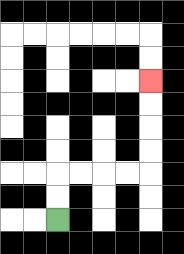{'start': '[2, 9]', 'end': '[6, 3]', 'path_directions': 'U,U,R,R,R,R,U,U,U,U', 'path_coordinates': '[[2, 9], [2, 8], [2, 7], [3, 7], [4, 7], [5, 7], [6, 7], [6, 6], [6, 5], [6, 4], [6, 3]]'}